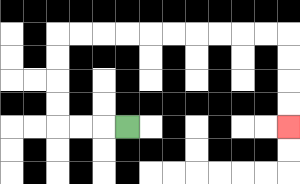{'start': '[5, 5]', 'end': '[12, 5]', 'path_directions': 'L,L,L,U,U,U,U,R,R,R,R,R,R,R,R,R,R,D,D,D,D', 'path_coordinates': '[[5, 5], [4, 5], [3, 5], [2, 5], [2, 4], [2, 3], [2, 2], [2, 1], [3, 1], [4, 1], [5, 1], [6, 1], [7, 1], [8, 1], [9, 1], [10, 1], [11, 1], [12, 1], [12, 2], [12, 3], [12, 4], [12, 5]]'}